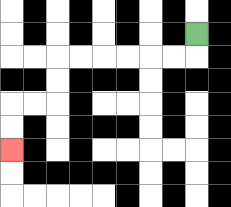{'start': '[8, 1]', 'end': '[0, 6]', 'path_directions': 'D,L,L,L,L,L,L,D,D,L,L,D,D', 'path_coordinates': '[[8, 1], [8, 2], [7, 2], [6, 2], [5, 2], [4, 2], [3, 2], [2, 2], [2, 3], [2, 4], [1, 4], [0, 4], [0, 5], [0, 6]]'}